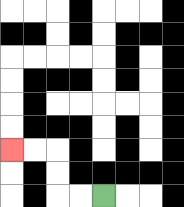{'start': '[4, 8]', 'end': '[0, 6]', 'path_directions': 'L,L,U,U,L,L', 'path_coordinates': '[[4, 8], [3, 8], [2, 8], [2, 7], [2, 6], [1, 6], [0, 6]]'}